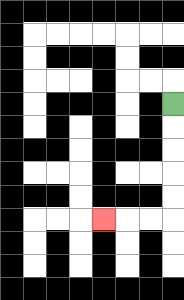{'start': '[7, 4]', 'end': '[4, 9]', 'path_directions': 'D,D,D,D,D,L,L,L', 'path_coordinates': '[[7, 4], [7, 5], [7, 6], [7, 7], [7, 8], [7, 9], [6, 9], [5, 9], [4, 9]]'}